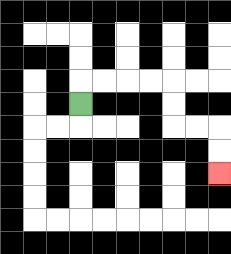{'start': '[3, 4]', 'end': '[9, 7]', 'path_directions': 'U,R,R,R,R,D,D,R,R,D,D', 'path_coordinates': '[[3, 4], [3, 3], [4, 3], [5, 3], [6, 3], [7, 3], [7, 4], [7, 5], [8, 5], [9, 5], [9, 6], [9, 7]]'}